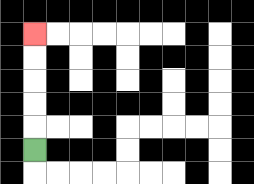{'start': '[1, 6]', 'end': '[1, 1]', 'path_directions': 'U,U,U,U,U', 'path_coordinates': '[[1, 6], [1, 5], [1, 4], [1, 3], [1, 2], [1, 1]]'}